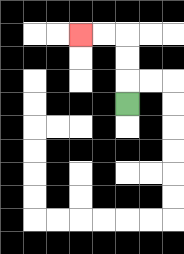{'start': '[5, 4]', 'end': '[3, 1]', 'path_directions': 'U,U,U,L,L', 'path_coordinates': '[[5, 4], [5, 3], [5, 2], [5, 1], [4, 1], [3, 1]]'}